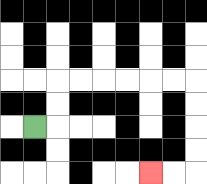{'start': '[1, 5]', 'end': '[6, 7]', 'path_directions': 'R,U,U,R,R,R,R,R,R,D,D,D,D,L,L', 'path_coordinates': '[[1, 5], [2, 5], [2, 4], [2, 3], [3, 3], [4, 3], [5, 3], [6, 3], [7, 3], [8, 3], [8, 4], [8, 5], [8, 6], [8, 7], [7, 7], [6, 7]]'}